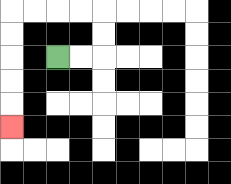{'start': '[2, 2]', 'end': '[0, 5]', 'path_directions': 'R,R,U,U,L,L,L,L,D,D,D,D,D', 'path_coordinates': '[[2, 2], [3, 2], [4, 2], [4, 1], [4, 0], [3, 0], [2, 0], [1, 0], [0, 0], [0, 1], [0, 2], [0, 3], [0, 4], [0, 5]]'}